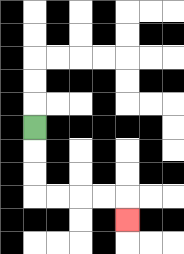{'start': '[1, 5]', 'end': '[5, 9]', 'path_directions': 'D,D,D,R,R,R,R,D', 'path_coordinates': '[[1, 5], [1, 6], [1, 7], [1, 8], [2, 8], [3, 8], [4, 8], [5, 8], [5, 9]]'}